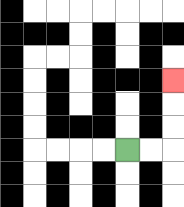{'start': '[5, 6]', 'end': '[7, 3]', 'path_directions': 'R,R,U,U,U', 'path_coordinates': '[[5, 6], [6, 6], [7, 6], [7, 5], [7, 4], [7, 3]]'}